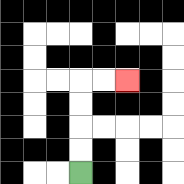{'start': '[3, 7]', 'end': '[5, 3]', 'path_directions': 'U,U,U,U,R,R', 'path_coordinates': '[[3, 7], [3, 6], [3, 5], [3, 4], [3, 3], [4, 3], [5, 3]]'}